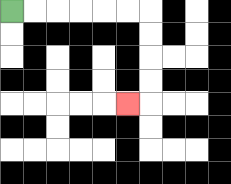{'start': '[0, 0]', 'end': '[5, 4]', 'path_directions': 'R,R,R,R,R,R,D,D,D,D,L', 'path_coordinates': '[[0, 0], [1, 0], [2, 0], [3, 0], [4, 0], [5, 0], [6, 0], [6, 1], [6, 2], [6, 3], [6, 4], [5, 4]]'}